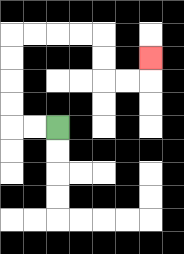{'start': '[2, 5]', 'end': '[6, 2]', 'path_directions': 'L,L,U,U,U,U,R,R,R,R,D,D,R,R,U', 'path_coordinates': '[[2, 5], [1, 5], [0, 5], [0, 4], [0, 3], [0, 2], [0, 1], [1, 1], [2, 1], [3, 1], [4, 1], [4, 2], [4, 3], [5, 3], [6, 3], [6, 2]]'}